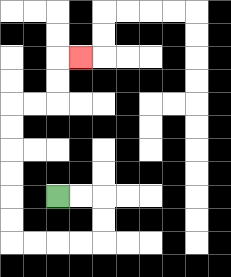{'start': '[2, 8]', 'end': '[3, 2]', 'path_directions': 'R,R,D,D,L,L,L,L,U,U,U,U,U,U,R,R,U,U,R', 'path_coordinates': '[[2, 8], [3, 8], [4, 8], [4, 9], [4, 10], [3, 10], [2, 10], [1, 10], [0, 10], [0, 9], [0, 8], [0, 7], [0, 6], [0, 5], [0, 4], [1, 4], [2, 4], [2, 3], [2, 2], [3, 2]]'}